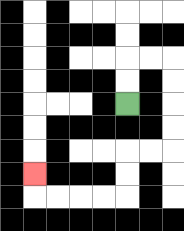{'start': '[5, 4]', 'end': '[1, 7]', 'path_directions': 'U,U,R,R,D,D,D,D,L,L,D,D,L,L,L,L,U', 'path_coordinates': '[[5, 4], [5, 3], [5, 2], [6, 2], [7, 2], [7, 3], [7, 4], [7, 5], [7, 6], [6, 6], [5, 6], [5, 7], [5, 8], [4, 8], [3, 8], [2, 8], [1, 8], [1, 7]]'}